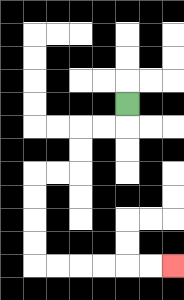{'start': '[5, 4]', 'end': '[7, 11]', 'path_directions': 'D,L,L,D,D,L,L,D,D,D,D,R,R,R,R,R,R', 'path_coordinates': '[[5, 4], [5, 5], [4, 5], [3, 5], [3, 6], [3, 7], [2, 7], [1, 7], [1, 8], [1, 9], [1, 10], [1, 11], [2, 11], [3, 11], [4, 11], [5, 11], [6, 11], [7, 11]]'}